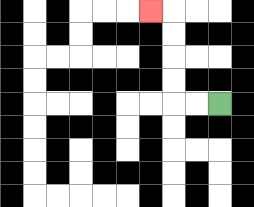{'start': '[9, 4]', 'end': '[6, 0]', 'path_directions': 'L,L,U,U,U,U,L', 'path_coordinates': '[[9, 4], [8, 4], [7, 4], [7, 3], [7, 2], [7, 1], [7, 0], [6, 0]]'}